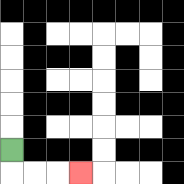{'start': '[0, 6]', 'end': '[3, 7]', 'path_directions': 'D,R,R,R', 'path_coordinates': '[[0, 6], [0, 7], [1, 7], [2, 7], [3, 7]]'}